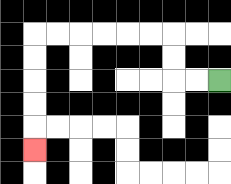{'start': '[9, 3]', 'end': '[1, 6]', 'path_directions': 'L,L,U,U,L,L,L,L,L,L,D,D,D,D,D', 'path_coordinates': '[[9, 3], [8, 3], [7, 3], [7, 2], [7, 1], [6, 1], [5, 1], [4, 1], [3, 1], [2, 1], [1, 1], [1, 2], [1, 3], [1, 4], [1, 5], [1, 6]]'}